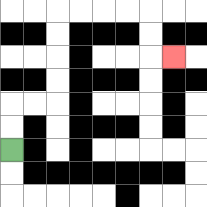{'start': '[0, 6]', 'end': '[7, 2]', 'path_directions': 'U,U,R,R,U,U,U,U,R,R,R,R,D,D,R', 'path_coordinates': '[[0, 6], [0, 5], [0, 4], [1, 4], [2, 4], [2, 3], [2, 2], [2, 1], [2, 0], [3, 0], [4, 0], [5, 0], [6, 0], [6, 1], [6, 2], [7, 2]]'}